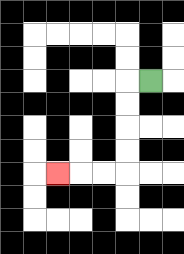{'start': '[6, 3]', 'end': '[2, 7]', 'path_directions': 'L,D,D,D,D,L,L,L', 'path_coordinates': '[[6, 3], [5, 3], [5, 4], [5, 5], [5, 6], [5, 7], [4, 7], [3, 7], [2, 7]]'}